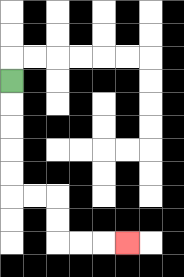{'start': '[0, 3]', 'end': '[5, 10]', 'path_directions': 'D,D,D,D,D,R,R,D,D,R,R,R', 'path_coordinates': '[[0, 3], [0, 4], [0, 5], [0, 6], [0, 7], [0, 8], [1, 8], [2, 8], [2, 9], [2, 10], [3, 10], [4, 10], [5, 10]]'}